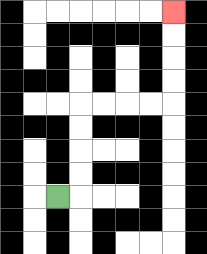{'start': '[2, 8]', 'end': '[7, 0]', 'path_directions': 'R,U,U,U,U,R,R,R,R,U,U,U,U', 'path_coordinates': '[[2, 8], [3, 8], [3, 7], [3, 6], [3, 5], [3, 4], [4, 4], [5, 4], [6, 4], [7, 4], [7, 3], [7, 2], [7, 1], [7, 0]]'}